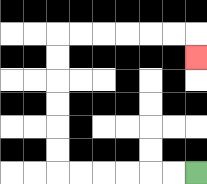{'start': '[8, 7]', 'end': '[8, 2]', 'path_directions': 'L,L,L,L,L,L,U,U,U,U,U,U,R,R,R,R,R,R,D', 'path_coordinates': '[[8, 7], [7, 7], [6, 7], [5, 7], [4, 7], [3, 7], [2, 7], [2, 6], [2, 5], [2, 4], [2, 3], [2, 2], [2, 1], [3, 1], [4, 1], [5, 1], [6, 1], [7, 1], [8, 1], [8, 2]]'}